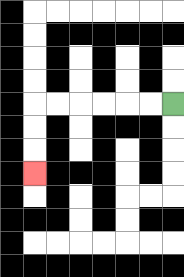{'start': '[7, 4]', 'end': '[1, 7]', 'path_directions': 'L,L,L,L,L,L,D,D,D', 'path_coordinates': '[[7, 4], [6, 4], [5, 4], [4, 4], [3, 4], [2, 4], [1, 4], [1, 5], [1, 6], [1, 7]]'}